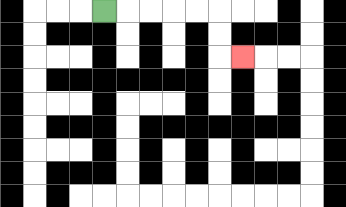{'start': '[4, 0]', 'end': '[10, 2]', 'path_directions': 'R,R,R,R,R,D,D,R', 'path_coordinates': '[[4, 0], [5, 0], [6, 0], [7, 0], [8, 0], [9, 0], [9, 1], [9, 2], [10, 2]]'}